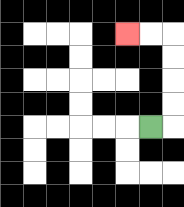{'start': '[6, 5]', 'end': '[5, 1]', 'path_directions': 'R,U,U,U,U,L,L', 'path_coordinates': '[[6, 5], [7, 5], [7, 4], [7, 3], [7, 2], [7, 1], [6, 1], [5, 1]]'}